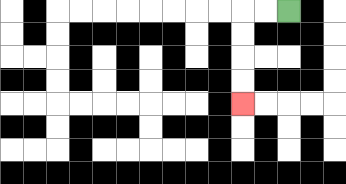{'start': '[12, 0]', 'end': '[10, 4]', 'path_directions': 'L,L,D,D,D,D', 'path_coordinates': '[[12, 0], [11, 0], [10, 0], [10, 1], [10, 2], [10, 3], [10, 4]]'}